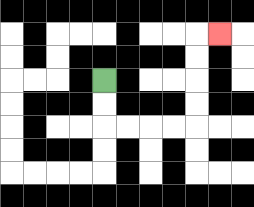{'start': '[4, 3]', 'end': '[9, 1]', 'path_directions': 'D,D,R,R,R,R,U,U,U,U,R', 'path_coordinates': '[[4, 3], [4, 4], [4, 5], [5, 5], [6, 5], [7, 5], [8, 5], [8, 4], [8, 3], [8, 2], [8, 1], [9, 1]]'}